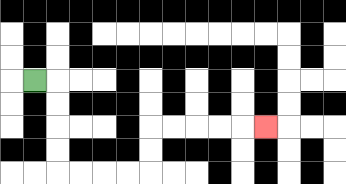{'start': '[1, 3]', 'end': '[11, 5]', 'path_directions': 'R,D,D,D,D,R,R,R,R,U,U,R,R,R,R,R', 'path_coordinates': '[[1, 3], [2, 3], [2, 4], [2, 5], [2, 6], [2, 7], [3, 7], [4, 7], [5, 7], [6, 7], [6, 6], [6, 5], [7, 5], [8, 5], [9, 5], [10, 5], [11, 5]]'}